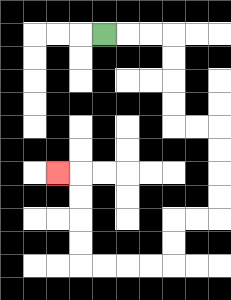{'start': '[4, 1]', 'end': '[2, 7]', 'path_directions': 'R,R,R,D,D,D,D,R,R,D,D,D,D,L,L,D,D,L,L,L,L,U,U,U,U,L', 'path_coordinates': '[[4, 1], [5, 1], [6, 1], [7, 1], [7, 2], [7, 3], [7, 4], [7, 5], [8, 5], [9, 5], [9, 6], [9, 7], [9, 8], [9, 9], [8, 9], [7, 9], [7, 10], [7, 11], [6, 11], [5, 11], [4, 11], [3, 11], [3, 10], [3, 9], [3, 8], [3, 7], [2, 7]]'}